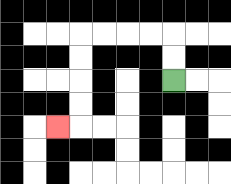{'start': '[7, 3]', 'end': '[2, 5]', 'path_directions': 'U,U,L,L,L,L,D,D,D,D,L', 'path_coordinates': '[[7, 3], [7, 2], [7, 1], [6, 1], [5, 1], [4, 1], [3, 1], [3, 2], [3, 3], [3, 4], [3, 5], [2, 5]]'}